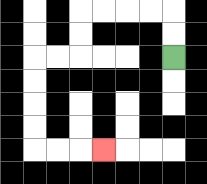{'start': '[7, 2]', 'end': '[4, 6]', 'path_directions': 'U,U,L,L,L,L,D,D,L,L,D,D,D,D,R,R,R', 'path_coordinates': '[[7, 2], [7, 1], [7, 0], [6, 0], [5, 0], [4, 0], [3, 0], [3, 1], [3, 2], [2, 2], [1, 2], [1, 3], [1, 4], [1, 5], [1, 6], [2, 6], [3, 6], [4, 6]]'}